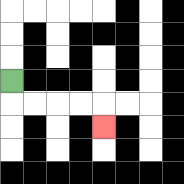{'start': '[0, 3]', 'end': '[4, 5]', 'path_directions': 'D,R,R,R,R,D', 'path_coordinates': '[[0, 3], [0, 4], [1, 4], [2, 4], [3, 4], [4, 4], [4, 5]]'}